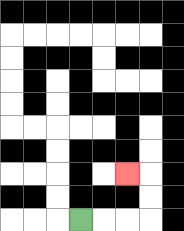{'start': '[3, 9]', 'end': '[5, 7]', 'path_directions': 'R,R,R,U,U,L', 'path_coordinates': '[[3, 9], [4, 9], [5, 9], [6, 9], [6, 8], [6, 7], [5, 7]]'}